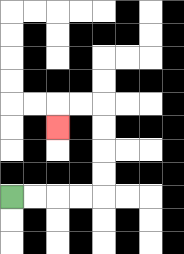{'start': '[0, 8]', 'end': '[2, 5]', 'path_directions': 'R,R,R,R,U,U,U,U,L,L,D', 'path_coordinates': '[[0, 8], [1, 8], [2, 8], [3, 8], [4, 8], [4, 7], [4, 6], [4, 5], [4, 4], [3, 4], [2, 4], [2, 5]]'}